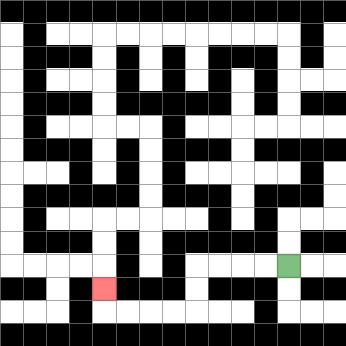{'start': '[12, 11]', 'end': '[4, 12]', 'path_directions': 'L,L,L,L,D,D,L,L,L,L,U', 'path_coordinates': '[[12, 11], [11, 11], [10, 11], [9, 11], [8, 11], [8, 12], [8, 13], [7, 13], [6, 13], [5, 13], [4, 13], [4, 12]]'}